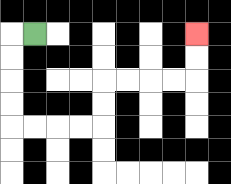{'start': '[1, 1]', 'end': '[8, 1]', 'path_directions': 'L,D,D,D,D,R,R,R,R,U,U,R,R,R,R,U,U', 'path_coordinates': '[[1, 1], [0, 1], [0, 2], [0, 3], [0, 4], [0, 5], [1, 5], [2, 5], [3, 5], [4, 5], [4, 4], [4, 3], [5, 3], [6, 3], [7, 3], [8, 3], [8, 2], [8, 1]]'}